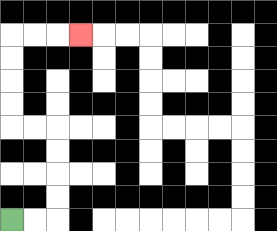{'start': '[0, 9]', 'end': '[3, 1]', 'path_directions': 'R,R,U,U,U,U,L,L,U,U,U,U,R,R,R', 'path_coordinates': '[[0, 9], [1, 9], [2, 9], [2, 8], [2, 7], [2, 6], [2, 5], [1, 5], [0, 5], [0, 4], [0, 3], [0, 2], [0, 1], [1, 1], [2, 1], [3, 1]]'}